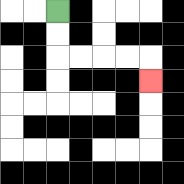{'start': '[2, 0]', 'end': '[6, 3]', 'path_directions': 'D,D,R,R,R,R,D', 'path_coordinates': '[[2, 0], [2, 1], [2, 2], [3, 2], [4, 2], [5, 2], [6, 2], [6, 3]]'}